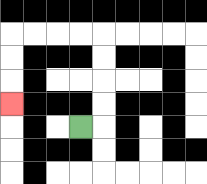{'start': '[3, 5]', 'end': '[0, 4]', 'path_directions': 'R,U,U,U,U,L,L,L,L,D,D,D', 'path_coordinates': '[[3, 5], [4, 5], [4, 4], [4, 3], [4, 2], [4, 1], [3, 1], [2, 1], [1, 1], [0, 1], [0, 2], [0, 3], [0, 4]]'}